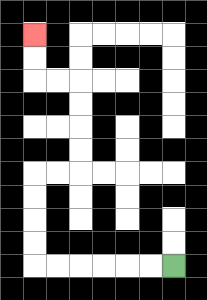{'start': '[7, 11]', 'end': '[1, 1]', 'path_directions': 'L,L,L,L,L,L,U,U,U,U,R,R,U,U,U,U,L,L,U,U', 'path_coordinates': '[[7, 11], [6, 11], [5, 11], [4, 11], [3, 11], [2, 11], [1, 11], [1, 10], [1, 9], [1, 8], [1, 7], [2, 7], [3, 7], [3, 6], [3, 5], [3, 4], [3, 3], [2, 3], [1, 3], [1, 2], [1, 1]]'}